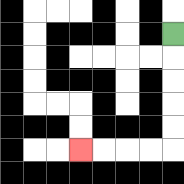{'start': '[7, 1]', 'end': '[3, 6]', 'path_directions': 'D,D,D,D,D,L,L,L,L', 'path_coordinates': '[[7, 1], [7, 2], [7, 3], [7, 4], [7, 5], [7, 6], [6, 6], [5, 6], [4, 6], [3, 6]]'}